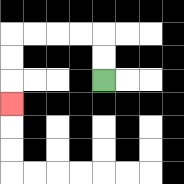{'start': '[4, 3]', 'end': '[0, 4]', 'path_directions': 'U,U,L,L,L,L,D,D,D', 'path_coordinates': '[[4, 3], [4, 2], [4, 1], [3, 1], [2, 1], [1, 1], [0, 1], [0, 2], [0, 3], [0, 4]]'}